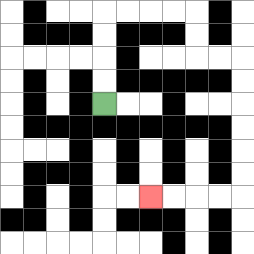{'start': '[4, 4]', 'end': '[6, 8]', 'path_directions': 'U,U,U,U,R,R,R,R,D,D,R,R,D,D,D,D,D,D,L,L,L,L', 'path_coordinates': '[[4, 4], [4, 3], [4, 2], [4, 1], [4, 0], [5, 0], [6, 0], [7, 0], [8, 0], [8, 1], [8, 2], [9, 2], [10, 2], [10, 3], [10, 4], [10, 5], [10, 6], [10, 7], [10, 8], [9, 8], [8, 8], [7, 8], [6, 8]]'}